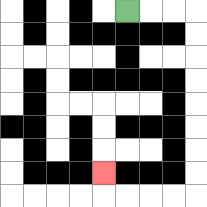{'start': '[5, 0]', 'end': '[4, 7]', 'path_directions': 'R,R,R,D,D,D,D,D,D,D,D,L,L,L,L,U', 'path_coordinates': '[[5, 0], [6, 0], [7, 0], [8, 0], [8, 1], [8, 2], [8, 3], [8, 4], [8, 5], [8, 6], [8, 7], [8, 8], [7, 8], [6, 8], [5, 8], [4, 8], [4, 7]]'}